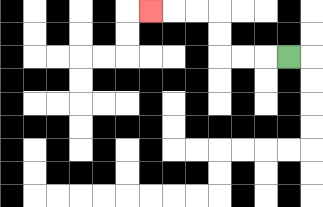{'start': '[12, 2]', 'end': '[6, 0]', 'path_directions': 'L,L,L,U,U,L,L,L', 'path_coordinates': '[[12, 2], [11, 2], [10, 2], [9, 2], [9, 1], [9, 0], [8, 0], [7, 0], [6, 0]]'}